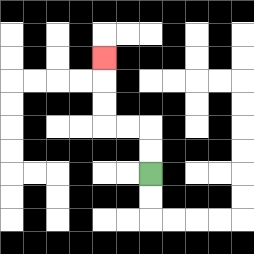{'start': '[6, 7]', 'end': '[4, 2]', 'path_directions': 'U,U,L,L,U,U,U', 'path_coordinates': '[[6, 7], [6, 6], [6, 5], [5, 5], [4, 5], [4, 4], [4, 3], [4, 2]]'}